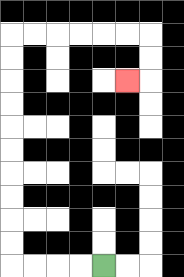{'start': '[4, 11]', 'end': '[5, 3]', 'path_directions': 'L,L,L,L,U,U,U,U,U,U,U,U,U,U,R,R,R,R,R,R,D,D,L', 'path_coordinates': '[[4, 11], [3, 11], [2, 11], [1, 11], [0, 11], [0, 10], [0, 9], [0, 8], [0, 7], [0, 6], [0, 5], [0, 4], [0, 3], [0, 2], [0, 1], [1, 1], [2, 1], [3, 1], [4, 1], [5, 1], [6, 1], [6, 2], [6, 3], [5, 3]]'}